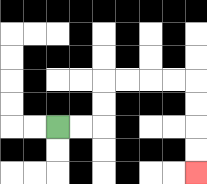{'start': '[2, 5]', 'end': '[8, 7]', 'path_directions': 'R,R,U,U,R,R,R,R,D,D,D,D', 'path_coordinates': '[[2, 5], [3, 5], [4, 5], [4, 4], [4, 3], [5, 3], [6, 3], [7, 3], [8, 3], [8, 4], [8, 5], [8, 6], [8, 7]]'}